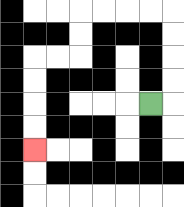{'start': '[6, 4]', 'end': '[1, 6]', 'path_directions': 'R,U,U,U,U,L,L,L,L,D,D,L,L,D,D,D,D', 'path_coordinates': '[[6, 4], [7, 4], [7, 3], [7, 2], [7, 1], [7, 0], [6, 0], [5, 0], [4, 0], [3, 0], [3, 1], [3, 2], [2, 2], [1, 2], [1, 3], [1, 4], [1, 5], [1, 6]]'}